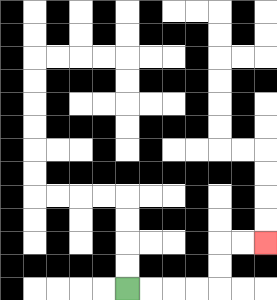{'start': '[5, 12]', 'end': '[11, 10]', 'path_directions': 'R,R,R,R,U,U,R,R', 'path_coordinates': '[[5, 12], [6, 12], [7, 12], [8, 12], [9, 12], [9, 11], [9, 10], [10, 10], [11, 10]]'}